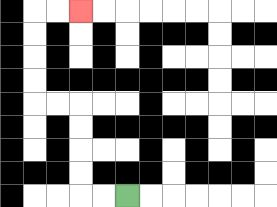{'start': '[5, 8]', 'end': '[3, 0]', 'path_directions': 'L,L,U,U,U,U,L,L,U,U,U,U,R,R', 'path_coordinates': '[[5, 8], [4, 8], [3, 8], [3, 7], [3, 6], [3, 5], [3, 4], [2, 4], [1, 4], [1, 3], [1, 2], [1, 1], [1, 0], [2, 0], [3, 0]]'}